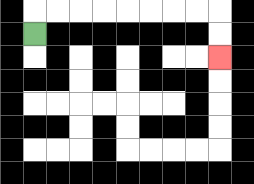{'start': '[1, 1]', 'end': '[9, 2]', 'path_directions': 'U,R,R,R,R,R,R,R,R,D,D', 'path_coordinates': '[[1, 1], [1, 0], [2, 0], [3, 0], [4, 0], [5, 0], [6, 0], [7, 0], [8, 0], [9, 0], [9, 1], [9, 2]]'}